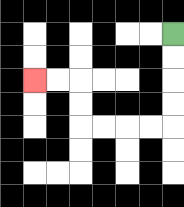{'start': '[7, 1]', 'end': '[1, 3]', 'path_directions': 'D,D,D,D,L,L,L,L,U,U,L,L', 'path_coordinates': '[[7, 1], [7, 2], [7, 3], [7, 4], [7, 5], [6, 5], [5, 5], [4, 5], [3, 5], [3, 4], [3, 3], [2, 3], [1, 3]]'}